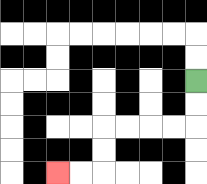{'start': '[8, 3]', 'end': '[2, 7]', 'path_directions': 'D,D,L,L,L,L,D,D,L,L', 'path_coordinates': '[[8, 3], [8, 4], [8, 5], [7, 5], [6, 5], [5, 5], [4, 5], [4, 6], [4, 7], [3, 7], [2, 7]]'}